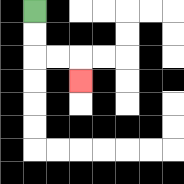{'start': '[1, 0]', 'end': '[3, 3]', 'path_directions': 'D,D,R,R,D', 'path_coordinates': '[[1, 0], [1, 1], [1, 2], [2, 2], [3, 2], [3, 3]]'}